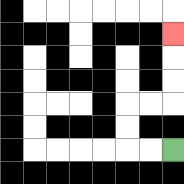{'start': '[7, 6]', 'end': '[7, 1]', 'path_directions': 'L,L,U,U,R,R,U,U,U', 'path_coordinates': '[[7, 6], [6, 6], [5, 6], [5, 5], [5, 4], [6, 4], [7, 4], [7, 3], [7, 2], [7, 1]]'}